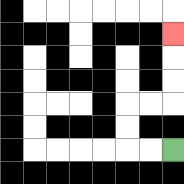{'start': '[7, 6]', 'end': '[7, 1]', 'path_directions': 'L,L,U,U,R,R,U,U,U', 'path_coordinates': '[[7, 6], [6, 6], [5, 6], [5, 5], [5, 4], [6, 4], [7, 4], [7, 3], [7, 2], [7, 1]]'}